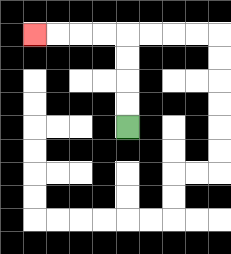{'start': '[5, 5]', 'end': '[1, 1]', 'path_directions': 'U,U,U,U,L,L,L,L', 'path_coordinates': '[[5, 5], [5, 4], [5, 3], [5, 2], [5, 1], [4, 1], [3, 1], [2, 1], [1, 1]]'}